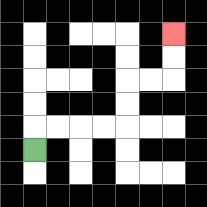{'start': '[1, 6]', 'end': '[7, 1]', 'path_directions': 'U,R,R,R,R,U,U,R,R,U,U', 'path_coordinates': '[[1, 6], [1, 5], [2, 5], [3, 5], [4, 5], [5, 5], [5, 4], [5, 3], [6, 3], [7, 3], [7, 2], [7, 1]]'}